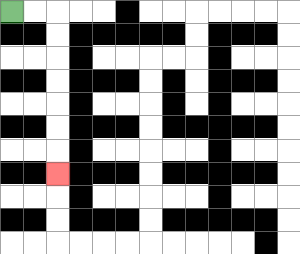{'start': '[0, 0]', 'end': '[2, 7]', 'path_directions': 'R,R,D,D,D,D,D,D,D', 'path_coordinates': '[[0, 0], [1, 0], [2, 0], [2, 1], [2, 2], [2, 3], [2, 4], [2, 5], [2, 6], [2, 7]]'}